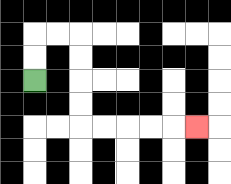{'start': '[1, 3]', 'end': '[8, 5]', 'path_directions': 'U,U,R,R,D,D,D,D,R,R,R,R,R', 'path_coordinates': '[[1, 3], [1, 2], [1, 1], [2, 1], [3, 1], [3, 2], [3, 3], [3, 4], [3, 5], [4, 5], [5, 5], [6, 5], [7, 5], [8, 5]]'}